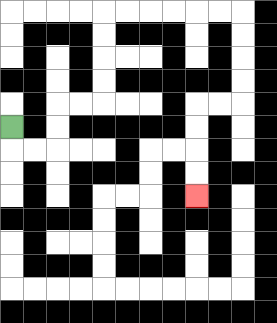{'start': '[0, 5]', 'end': '[8, 8]', 'path_directions': 'D,R,R,U,U,R,R,U,U,U,U,R,R,R,R,R,R,D,D,D,D,L,L,D,D,D,D', 'path_coordinates': '[[0, 5], [0, 6], [1, 6], [2, 6], [2, 5], [2, 4], [3, 4], [4, 4], [4, 3], [4, 2], [4, 1], [4, 0], [5, 0], [6, 0], [7, 0], [8, 0], [9, 0], [10, 0], [10, 1], [10, 2], [10, 3], [10, 4], [9, 4], [8, 4], [8, 5], [8, 6], [8, 7], [8, 8]]'}